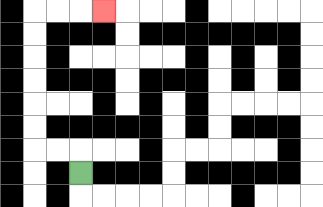{'start': '[3, 7]', 'end': '[4, 0]', 'path_directions': 'U,L,L,U,U,U,U,U,U,R,R,R', 'path_coordinates': '[[3, 7], [3, 6], [2, 6], [1, 6], [1, 5], [1, 4], [1, 3], [1, 2], [1, 1], [1, 0], [2, 0], [3, 0], [4, 0]]'}